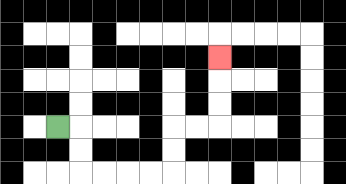{'start': '[2, 5]', 'end': '[9, 2]', 'path_directions': 'R,D,D,R,R,R,R,U,U,R,R,U,U,U', 'path_coordinates': '[[2, 5], [3, 5], [3, 6], [3, 7], [4, 7], [5, 7], [6, 7], [7, 7], [7, 6], [7, 5], [8, 5], [9, 5], [9, 4], [9, 3], [9, 2]]'}